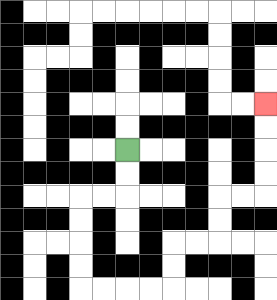{'start': '[5, 6]', 'end': '[11, 4]', 'path_directions': 'D,D,L,L,D,D,D,D,R,R,R,R,U,U,R,R,U,U,R,R,U,U,U,U', 'path_coordinates': '[[5, 6], [5, 7], [5, 8], [4, 8], [3, 8], [3, 9], [3, 10], [3, 11], [3, 12], [4, 12], [5, 12], [6, 12], [7, 12], [7, 11], [7, 10], [8, 10], [9, 10], [9, 9], [9, 8], [10, 8], [11, 8], [11, 7], [11, 6], [11, 5], [11, 4]]'}